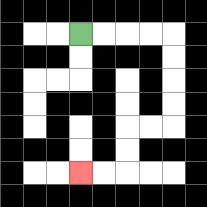{'start': '[3, 1]', 'end': '[3, 7]', 'path_directions': 'R,R,R,R,D,D,D,D,L,L,D,D,L,L', 'path_coordinates': '[[3, 1], [4, 1], [5, 1], [6, 1], [7, 1], [7, 2], [7, 3], [7, 4], [7, 5], [6, 5], [5, 5], [5, 6], [5, 7], [4, 7], [3, 7]]'}